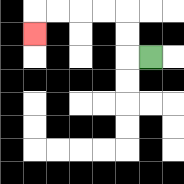{'start': '[6, 2]', 'end': '[1, 1]', 'path_directions': 'L,U,U,L,L,L,L,D', 'path_coordinates': '[[6, 2], [5, 2], [5, 1], [5, 0], [4, 0], [3, 0], [2, 0], [1, 0], [1, 1]]'}